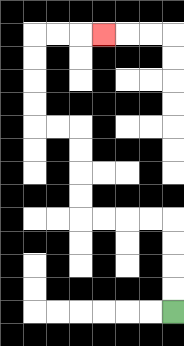{'start': '[7, 13]', 'end': '[4, 1]', 'path_directions': 'U,U,U,U,L,L,L,L,U,U,U,U,L,L,U,U,U,U,R,R,R', 'path_coordinates': '[[7, 13], [7, 12], [7, 11], [7, 10], [7, 9], [6, 9], [5, 9], [4, 9], [3, 9], [3, 8], [3, 7], [3, 6], [3, 5], [2, 5], [1, 5], [1, 4], [1, 3], [1, 2], [1, 1], [2, 1], [3, 1], [4, 1]]'}